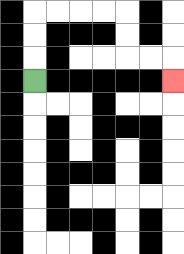{'start': '[1, 3]', 'end': '[7, 3]', 'path_directions': 'U,U,U,R,R,R,R,D,D,R,R,D', 'path_coordinates': '[[1, 3], [1, 2], [1, 1], [1, 0], [2, 0], [3, 0], [4, 0], [5, 0], [5, 1], [5, 2], [6, 2], [7, 2], [7, 3]]'}